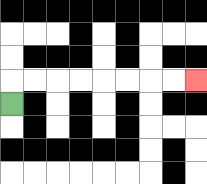{'start': '[0, 4]', 'end': '[8, 3]', 'path_directions': 'U,R,R,R,R,R,R,R,R', 'path_coordinates': '[[0, 4], [0, 3], [1, 3], [2, 3], [3, 3], [4, 3], [5, 3], [6, 3], [7, 3], [8, 3]]'}